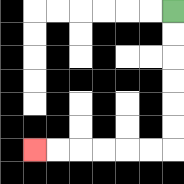{'start': '[7, 0]', 'end': '[1, 6]', 'path_directions': 'D,D,D,D,D,D,L,L,L,L,L,L', 'path_coordinates': '[[7, 0], [7, 1], [7, 2], [7, 3], [7, 4], [7, 5], [7, 6], [6, 6], [5, 6], [4, 6], [3, 6], [2, 6], [1, 6]]'}